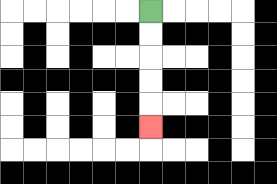{'start': '[6, 0]', 'end': '[6, 5]', 'path_directions': 'D,D,D,D,D', 'path_coordinates': '[[6, 0], [6, 1], [6, 2], [6, 3], [6, 4], [6, 5]]'}